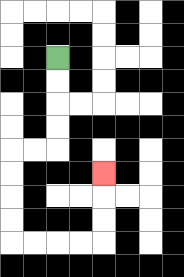{'start': '[2, 2]', 'end': '[4, 7]', 'path_directions': 'D,D,D,D,L,L,D,D,D,D,R,R,R,R,U,U,U', 'path_coordinates': '[[2, 2], [2, 3], [2, 4], [2, 5], [2, 6], [1, 6], [0, 6], [0, 7], [0, 8], [0, 9], [0, 10], [1, 10], [2, 10], [3, 10], [4, 10], [4, 9], [4, 8], [4, 7]]'}